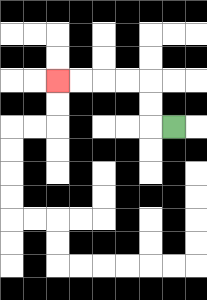{'start': '[7, 5]', 'end': '[2, 3]', 'path_directions': 'L,U,U,L,L,L,L', 'path_coordinates': '[[7, 5], [6, 5], [6, 4], [6, 3], [5, 3], [4, 3], [3, 3], [2, 3]]'}